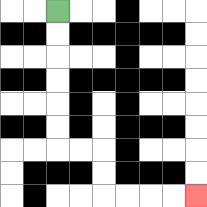{'start': '[2, 0]', 'end': '[8, 8]', 'path_directions': 'D,D,D,D,D,D,R,R,D,D,R,R,R,R', 'path_coordinates': '[[2, 0], [2, 1], [2, 2], [2, 3], [2, 4], [2, 5], [2, 6], [3, 6], [4, 6], [4, 7], [4, 8], [5, 8], [6, 8], [7, 8], [8, 8]]'}